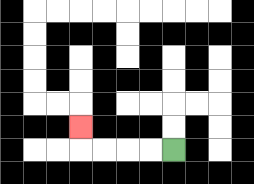{'start': '[7, 6]', 'end': '[3, 5]', 'path_directions': 'L,L,L,L,U', 'path_coordinates': '[[7, 6], [6, 6], [5, 6], [4, 6], [3, 6], [3, 5]]'}